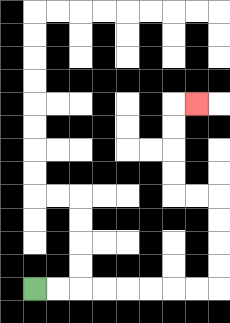{'start': '[1, 12]', 'end': '[8, 4]', 'path_directions': 'R,R,R,R,R,R,R,R,U,U,U,U,L,L,U,U,U,U,R', 'path_coordinates': '[[1, 12], [2, 12], [3, 12], [4, 12], [5, 12], [6, 12], [7, 12], [8, 12], [9, 12], [9, 11], [9, 10], [9, 9], [9, 8], [8, 8], [7, 8], [7, 7], [7, 6], [7, 5], [7, 4], [8, 4]]'}